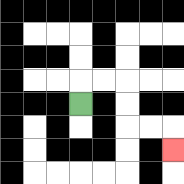{'start': '[3, 4]', 'end': '[7, 6]', 'path_directions': 'U,R,R,D,D,R,R,D', 'path_coordinates': '[[3, 4], [3, 3], [4, 3], [5, 3], [5, 4], [5, 5], [6, 5], [7, 5], [7, 6]]'}